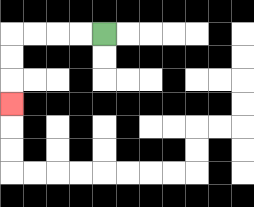{'start': '[4, 1]', 'end': '[0, 4]', 'path_directions': 'L,L,L,L,D,D,D', 'path_coordinates': '[[4, 1], [3, 1], [2, 1], [1, 1], [0, 1], [0, 2], [0, 3], [0, 4]]'}